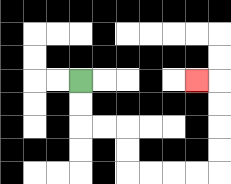{'start': '[3, 3]', 'end': '[8, 3]', 'path_directions': 'D,D,R,R,D,D,R,R,R,R,U,U,U,U,L', 'path_coordinates': '[[3, 3], [3, 4], [3, 5], [4, 5], [5, 5], [5, 6], [5, 7], [6, 7], [7, 7], [8, 7], [9, 7], [9, 6], [9, 5], [9, 4], [9, 3], [8, 3]]'}